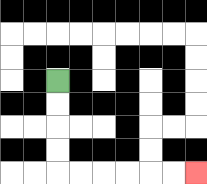{'start': '[2, 3]', 'end': '[8, 7]', 'path_directions': 'D,D,D,D,R,R,R,R,R,R', 'path_coordinates': '[[2, 3], [2, 4], [2, 5], [2, 6], [2, 7], [3, 7], [4, 7], [5, 7], [6, 7], [7, 7], [8, 7]]'}